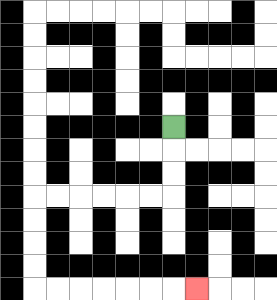{'start': '[7, 5]', 'end': '[8, 12]', 'path_directions': 'D,D,D,L,L,L,L,L,L,D,D,D,D,R,R,R,R,R,R,R', 'path_coordinates': '[[7, 5], [7, 6], [7, 7], [7, 8], [6, 8], [5, 8], [4, 8], [3, 8], [2, 8], [1, 8], [1, 9], [1, 10], [1, 11], [1, 12], [2, 12], [3, 12], [4, 12], [5, 12], [6, 12], [7, 12], [8, 12]]'}